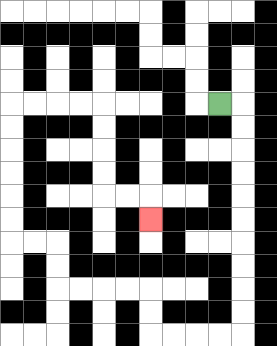{'start': '[9, 4]', 'end': '[6, 9]', 'path_directions': 'R,D,D,D,D,D,D,D,D,D,D,L,L,L,L,U,U,L,L,L,L,U,U,L,L,U,U,U,U,U,U,R,R,R,R,D,D,D,D,R,R,D', 'path_coordinates': '[[9, 4], [10, 4], [10, 5], [10, 6], [10, 7], [10, 8], [10, 9], [10, 10], [10, 11], [10, 12], [10, 13], [10, 14], [9, 14], [8, 14], [7, 14], [6, 14], [6, 13], [6, 12], [5, 12], [4, 12], [3, 12], [2, 12], [2, 11], [2, 10], [1, 10], [0, 10], [0, 9], [0, 8], [0, 7], [0, 6], [0, 5], [0, 4], [1, 4], [2, 4], [3, 4], [4, 4], [4, 5], [4, 6], [4, 7], [4, 8], [5, 8], [6, 8], [6, 9]]'}